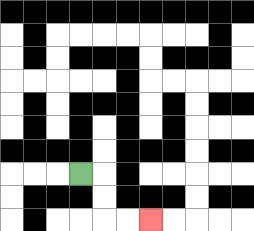{'start': '[3, 7]', 'end': '[6, 9]', 'path_directions': 'R,D,D,R,R', 'path_coordinates': '[[3, 7], [4, 7], [4, 8], [4, 9], [5, 9], [6, 9]]'}